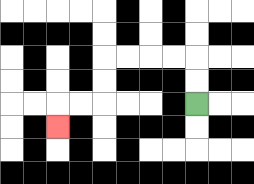{'start': '[8, 4]', 'end': '[2, 5]', 'path_directions': 'U,U,L,L,L,L,D,D,L,L,D', 'path_coordinates': '[[8, 4], [8, 3], [8, 2], [7, 2], [6, 2], [5, 2], [4, 2], [4, 3], [4, 4], [3, 4], [2, 4], [2, 5]]'}